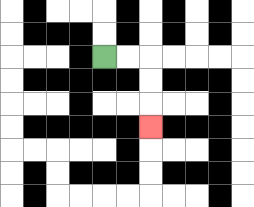{'start': '[4, 2]', 'end': '[6, 5]', 'path_directions': 'R,R,D,D,D', 'path_coordinates': '[[4, 2], [5, 2], [6, 2], [6, 3], [6, 4], [6, 5]]'}